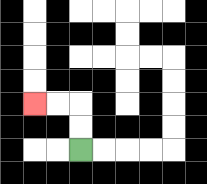{'start': '[3, 6]', 'end': '[1, 4]', 'path_directions': 'U,U,L,L', 'path_coordinates': '[[3, 6], [3, 5], [3, 4], [2, 4], [1, 4]]'}